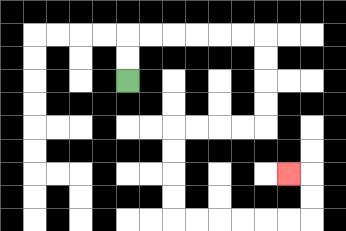{'start': '[5, 3]', 'end': '[12, 7]', 'path_directions': 'U,U,R,R,R,R,R,R,D,D,D,D,L,L,L,L,D,D,D,D,R,R,R,R,R,R,U,U,L', 'path_coordinates': '[[5, 3], [5, 2], [5, 1], [6, 1], [7, 1], [8, 1], [9, 1], [10, 1], [11, 1], [11, 2], [11, 3], [11, 4], [11, 5], [10, 5], [9, 5], [8, 5], [7, 5], [7, 6], [7, 7], [7, 8], [7, 9], [8, 9], [9, 9], [10, 9], [11, 9], [12, 9], [13, 9], [13, 8], [13, 7], [12, 7]]'}